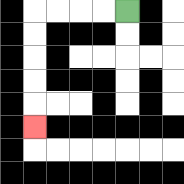{'start': '[5, 0]', 'end': '[1, 5]', 'path_directions': 'L,L,L,L,D,D,D,D,D', 'path_coordinates': '[[5, 0], [4, 0], [3, 0], [2, 0], [1, 0], [1, 1], [1, 2], [1, 3], [1, 4], [1, 5]]'}